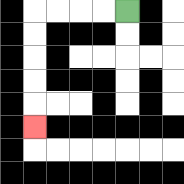{'start': '[5, 0]', 'end': '[1, 5]', 'path_directions': 'L,L,L,L,D,D,D,D,D', 'path_coordinates': '[[5, 0], [4, 0], [3, 0], [2, 0], [1, 0], [1, 1], [1, 2], [1, 3], [1, 4], [1, 5]]'}